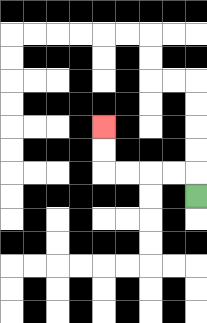{'start': '[8, 8]', 'end': '[4, 5]', 'path_directions': 'U,L,L,L,L,U,U', 'path_coordinates': '[[8, 8], [8, 7], [7, 7], [6, 7], [5, 7], [4, 7], [4, 6], [4, 5]]'}